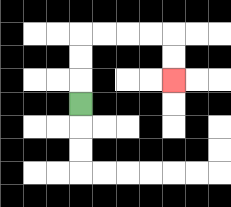{'start': '[3, 4]', 'end': '[7, 3]', 'path_directions': 'U,U,U,R,R,R,R,D,D', 'path_coordinates': '[[3, 4], [3, 3], [3, 2], [3, 1], [4, 1], [5, 1], [6, 1], [7, 1], [7, 2], [7, 3]]'}